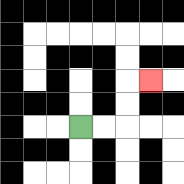{'start': '[3, 5]', 'end': '[6, 3]', 'path_directions': 'R,R,U,U,R', 'path_coordinates': '[[3, 5], [4, 5], [5, 5], [5, 4], [5, 3], [6, 3]]'}